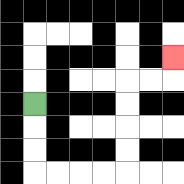{'start': '[1, 4]', 'end': '[7, 2]', 'path_directions': 'D,D,D,R,R,R,R,U,U,U,U,R,R,U', 'path_coordinates': '[[1, 4], [1, 5], [1, 6], [1, 7], [2, 7], [3, 7], [4, 7], [5, 7], [5, 6], [5, 5], [5, 4], [5, 3], [6, 3], [7, 3], [7, 2]]'}